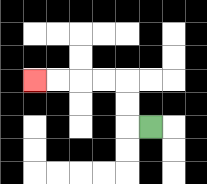{'start': '[6, 5]', 'end': '[1, 3]', 'path_directions': 'L,U,U,L,L,L,L', 'path_coordinates': '[[6, 5], [5, 5], [5, 4], [5, 3], [4, 3], [3, 3], [2, 3], [1, 3]]'}